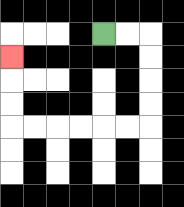{'start': '[4, 1]', 'end': '[0, 2]', 'path_directions': 'R,R,D,D,D,D,L,L,L,L,L,L,U,U,U', 'path_coordinates': '[[4, 1], [5, 1], [6, 1], [6, 2], [6, 3], [6, 4], [6, 5], [5, 5], [4, 5], [3, 5], [2, 5], [1, 5], [0, 5], [0, 4], [0, 3], [0, 2]]'}